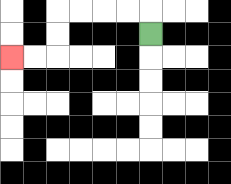{'start': '[6, 1]', 'end': '[0, 2]', 'path_directions': 'U,L,L,L,L,D,D,L,L', 'path_coordinates': '[[6, 1], [6, 0], [5, 0], [4, 0], [3, 0], [2, 0], [2, 1], [2, 2], [1, 2], [0, 2]]'}